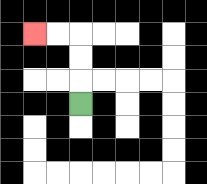{'start': '[3, 4]', 'end': '[1, 1]', 'path_directions': 'U,U,U,L,L', 'path_coordinates': '[[3, 4], [3, 3], [3, 2], [3, 1], [2, 1], [1, 1]]'}